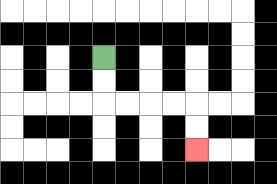{'start': '[4, 2]', 'end': '[8, 6]', 'path_directions': 'D,D,R,R,R,R,D,D', 'path_coordinates': '[[4, 2], [4, 3], [4, 4], [5, 4], [6, 4], [7, 4], [8, 4], [8, 5], [8, 6]]'}